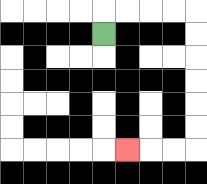{'start': '[4, 1]', 'end': '[5, 6]', 'path_directions': 'U,R,R,R,R,D,D,D,D,D,D,L,L,L', 'path_coordinates': '[[4, 1], [4, 0], [5, 0], [6, 0], [7, 0], [8, 0], [8, 1], [8, 2], [8, 3], [8, 4], [8, 5], [8, 6], [7, 6], [6, 6], [5, 6]]'}